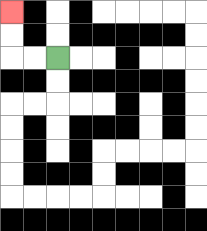{'start': '[2, 2]', 'end': '[0, 0]', 'path_directions': 'L,L,U,U', 'path_coordinates': '[[2, 2], [1, 2], [0, 2], [0, 1], [0, 0]]'}